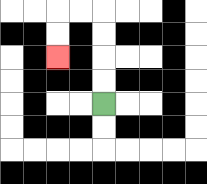{'start': '[4, 4]', 'end': '[2, 2]', 'path_directions': 'U,U,U,U,L,L,D,D', 'path_coordinates': '[[4, 4], [4, 3], [4, 2], [4, 1], [4, 0], [3, 0], [2, 0], [2, 1], [2, 2]]'}